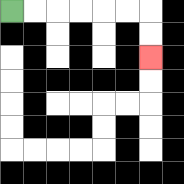{'start': '[0, 0]', 'end': '[6, 2]', 'path_directions': 'R,R,R,R,R,R,D,D', 'path_coordinates': '[[0, 0], [1, 0], [2, 0], [3, 0], [4, 0], [5, 0], [6, 0], [6, 1], [6, 2]]'}